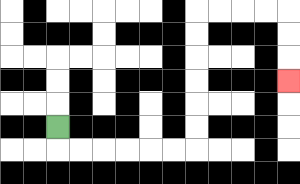{'start': '[2, 5]', 'end': '[12, 3]', 'path_directions': 'D,R,R,R,R,R,R,U,U,U,U,U,U,R,R,R,R,D,D,D', 'path_coordinates': '[[2, 5], [2, 6], [3, 6], [4, 6], [5, 6], [6, 6], [7, 6], [8, 6], [8, 5], [8, 4], [8, 3], [8, 2], [8, 1], [8, 0], [9, 0], [10, 0], [11, 0], [12, 0], [12, 1], [12, 2], [12, 3]]'}